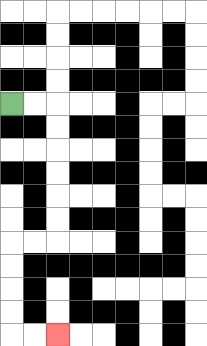{'start': '[0, 4]', 'end': '[2, 14]', 'path_directions': 'R,R,D,D,D,D,D,D,L,L,D,D,D,D,R,R', 'path_coordinates': '[[0, 4], [1, 4], [2, 4], [2, 5], [2, 6], [2, 7], [2, 8], [2, 9], [2, 10], [1, 10], [0, 10], [0, 11], [0, 12], [0, 13], [0, 14], [1, 14], [2, 14]]'}